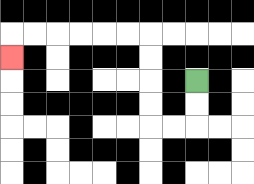{'start': '[8, 3]', 'end': '[0, 2]', 'path_directions': 'D,D,L,L,U,U,U,U,L,L,L,L,L,L,D', 'path_coordinates': '[[8, 3], [8, 4], [8, 5], [7, 5], [6, 5], [6, 4], [6, 3], [6, 2], [6, 1], [5, 1], [4, 1], [3, 1], [2, 1], [1, 1], [0, 1], [0, 2]]'}